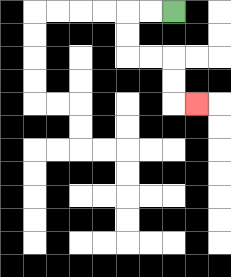{'start': '[7, 0]', 'end': '[8, 4]', 'path_directions': 'L,L,D,D,R,R,D,D,R', 'path_coordinates': '[[7, 0], [6, 0], [5, 0], [5, 1], [5, 2], [6, 2], [7, 2], [7, 3], [7, 4], [8, 4]]'}